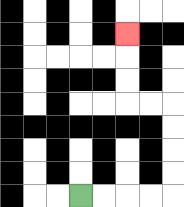{'start': '[3, 8]', 'end': '[5, 1]', 'path_directions': 'R,R,R,R,U,U,U,U,L,L,U,U,U', 'path_coordinates': '[[3, 8], [4, 8], [5, 8], [6, 8], [7, 8], [7, 7], [7, 6], [7, 5], [7, 4], [6, 4], [5, 4], [5, 3], [5, 2], [5, 1]]'}